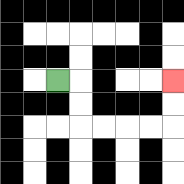{'start': '[2, 3]', 'end': '[7, 3]', 'path_directions': 'R,D,D,R,R,R,R,U,U', 'path_coordinates': '[[2, 3], [3, 3], [3, 4], [3, 5], [4, 5], [5, 5], [6, 5], [7, 5], [7, 4], [7, 3]]'}